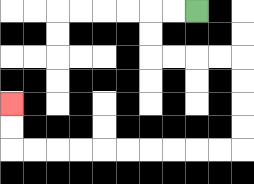{'start': '[8, 0]', 'end': '[0, 4]', 'path_directions': 'L,L,D,D,R,R,R,R,D,D,D,D,L,L,L,L,L,L,L,L,L,L,U,U', 'path_coordinates': '[[8, 0], [7, 0], [6, 0], [6, 1], [6, 2], [7, 2], [8, 2], [9, 2], [10, 2], [10, 3], [10, 4], [10, 5], [10, 6], [9, 6], [8, 6], [7, 6], [6, 6], [5, 6], [4, 6], [3, 6], [2, 6], [1, 6], [0, 6], [0, 5], [0, 4]]'}